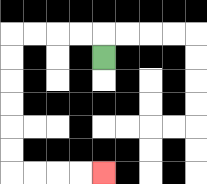{'start': '[4, 2]', 'end': '[4, 7]', 'path_directions': 'U,L,L,L,L,D,D,D,D,D,D,R,R,R,R', 'path_coordinates': '[[4, 2], [4, 1], [3, 1], [2, 1], [1, 1], [0, 1], [0, 2], [0, 3], [0, 4], [0, 5], [0, 6], [0, 7], [1, 7], [2, 7], [3, 7], [4, 7]]'}